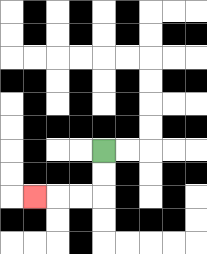{'start': '[4, 6]', 'end': '[1, 8]', 'path_directions': 'D,D,L,L,L', 'path_coordinates': '[[4, 6], [4, 7], [4, 8], [3, 8], [2, 8], [1, 8]]'}